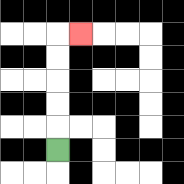{'start': '[2, 6]', 'end': '[3, 1]', 'path_directions': 'U,U,U,U,U,R', 'path_coordinates': '[[2, 6], [2, 5], [2, 4], [2, 3], [2, 2], [2, 1], [3, 1]]'}